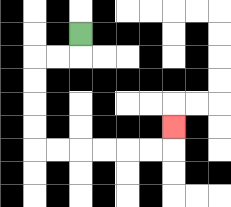{'start': '[3, 1]', 'end': '[7, 5]', 'path_directions': 'D,L,L,D,D,D,D,R,R,R,R,R,R,U', 'path_coordinates': '[[3, 1], [3, 2], [2, 2], [1, 2], [1, 3], [1, 4], [1, 5], [1, 6], [2, 6], [3, 6], [4, 6], [5, 6], [6, 6], [7, 6], [7, 5]]'}